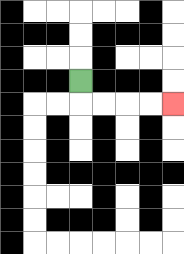{'start': '[3, 3]', 'end': '[7, 4]', 'path_directions': 'D,R,R,R,R', 'path_coordinates': '[[3, 3], [3, 4], [4, 4], [5, 4], [6, 4], [7, 4]]'}